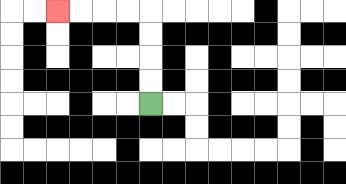{'start': '[6, 4]', 'end': '[2, 0]', 'path_directions': 'U,U,U,U,L,L,L,L', 'path_coordinates': '[[6, 4], [6, 3], [6, 2], [6, 1], [6, 0], [5, 0], [4, 0], [3, 0], [2, 0]]'}